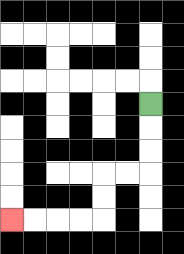{'start': '[6, 4]', 'end': '[0, 9]', 'path_directions': 'D,D,D,L,L,D,D,L,L,L,L', 'path_coordinates': '[[6, 4], [6, 5], [6, 6], [6, 7], [5, 7], [4, 7], [4, 8], [4, 9], [3, 9], [2, 9], [1, 9], [0, 9]]'}